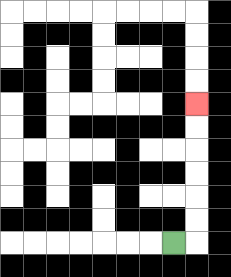{'start': '[7, 10]', 'end': '[8, 4]', 'path_directions': 'R,U,U,U,U,U,U', 'path_coordinates': '[[7, 10], [8, 10], [8, 9], [8, 8], [8, 7], [8, 6], [8, 5], [8, 4]]'}